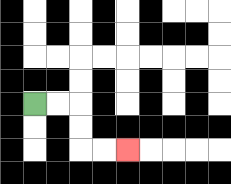{'start': '[1, 4]', 'end': '[5, 6]', 'path_directions': 'R,R,D,D,R,R', 'path_coordinates': '[[1, 4], [2, 4], [3, 4], [3, 5], [3, 6], [4, 6], [5, 6]]'}